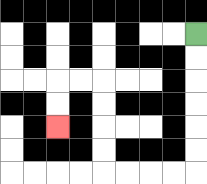{'start': '[8, 1]', 'end': '[2, 5]', 'path_directions': 'D,D,D,D,D,D,L,L,L,L,U,U,U,U,L,L,D,D', 'path_coordinates': '[[8, 1], [8, 2], [8, 3], [8, 4], [8, 5], [8, 6], [8, 7], [7, 7], [6, 7], [5, 7], [4, 7], [4, 6], [4, 5], [4, 4], [4, 3], [3, 3], [2, 3], [2, 4], [2, 5]]'}